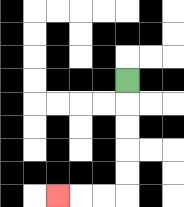{'start': '[5, 3]', 'end': '[2, 8]', 'path_directions': 'D,D,D,D,D,L,L,L', 'path_coordinates': '[[5, 3], [5, 4], [5, 5], [5, 6], [5, 7], [5, 8], [4, 8], [3, 8], [2, 8]]'}